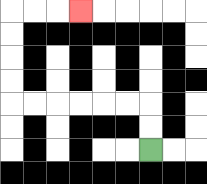{'start': '[6, 6]', 'end': '[3, 0]', 'path_directions': 'U,U,L,L,L,L,L,L,U,U,U,U,R,R,R', 'path_coordinates': '[[6, 6], [6, 5], [6, 4], [5, 4], [4, 4], [3, 4], [2, 4], [1, 4], [0, 4], [0, 3], [0, 2], [0, 1], [0, 0], [1, 0], [2, 0], [3, 0]]'}